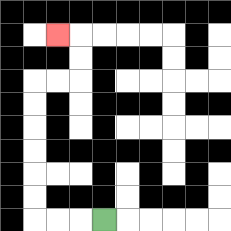{'start': '[4, 9]', 'end': '[2, 1]', 'path_directions': 'L,L,L,U,U,U,U,U,U,R,R,U,U,L', 'path_coordinates': '[[4, 9], [3, 9], [2, 9], [1, 9], [1, 8], [1, 7], [1, 6], [1, 5], [1, 4], [1, 3], [2, 3], [3, 3], [3, 2], [3, 1], [2, 1]]'}